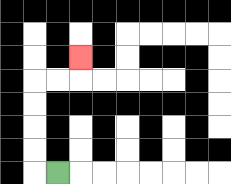{'start': '[2, 7]', 'end': '[3, 2]', 'path_directions': 'L,U,U,U,U,R,R,U', 'path_coordinates': '[[2, 7], [1, 7], [1, 6], [1, 5], [1, 4], [1, 3], [2, 3], [3, 3], [3, 2]]'}